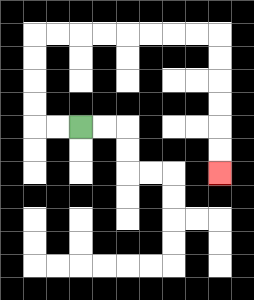{'start': '[3, 5]', 'end': '[9, 7]', 'path_directions': 'L,L,U,U,U,U,R,R,R,R,R,R,R,R,D,D,D,D,D,D', 'path_coordinates': '[[3, 5], [2, 5], [1, 5], [1, 4], [1, 3], [1, 2], [1, 1], [2, 1], [3, 1], [4, 1], [5, 1], [6, 1], [7, 1], [8, 1], [9, 1], [9, 2], [9, 3], [9, 4], [9, 5], [9, 6], [9, 7]]'}